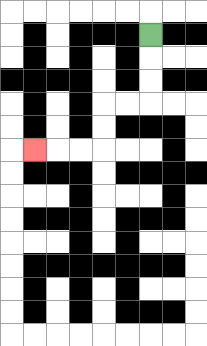{'start': '[6, 1]', 'end': '[1, 6]', 'path_directions': 'D,D,D,L,L,D,D,L,L,L', 'path_coordinates': '[[6, 1], [6, 2], [6, 3], [6, 4], [5, 4], [4, 4], [4, 5], [4, 6], [3, 6], [2, 6], [1, 6]]'}